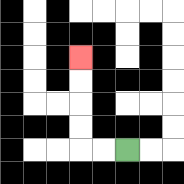{'start': '[5, 6]', 'end': '[3, 2]', 'path_directions': 'L,L,U,U,U,U', 'path_coordinates': '[[5, 6], [4, 6], [3, 6], [3, 5], [3, 4], [3, 3], [3, 2]]'}